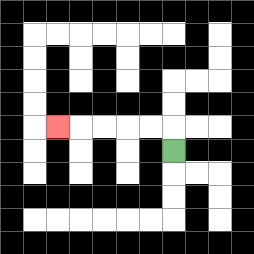{'start': '[7, 6]', 'end': '[2, 5]', 'path_directions': 'U,L,L,L,L,L', 'path_coordinates': '[[7, 6], [7, 5], [6, 5], [5, 5], [4, 5], [3, 5], [2, 5]]'}